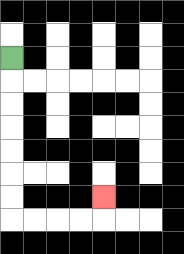{'start': '[0, 2]', 'end': '[4, 8]', 'path_directions': 'D,D,D,D,D,D,D,R,R,R,R,U', 'path_coordinates': '[[0, 2], [0, 3], [0, 4], [0, 5], [0, 6], [0, 7], [0, 8], [0, 9], [1, 9], [2, 9], [3, 9], [4, 9], [4, 8]]'}